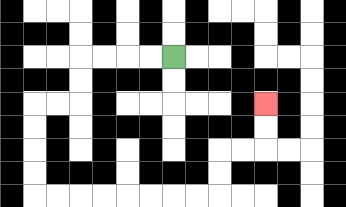{'start': '[7, 2]', 'end': '[11, 4]', 'path_directions': 'L,L,L,L,D,D,L,L,D,D,D,D,R,R,R,R,R,R,R,R,U,U,R,R,U,U', 'path_coordinates': '[[7, 2], [6, 2], [5, 2], [4, 2], [3, 2], [3, 3], [3, 4], [2, 4], [1, 4], [1, 5], [1, 6], [1, 7], [1, 8], [2, 8], [3, 8], [4, 8], [5, 8], [6, 8], [7, 8], [8, 8], [9, 8], [9, 7], [9, 6], [10, 6], [11, 6], [11, 5], [11, 4]]'}